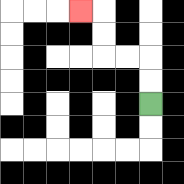{'start': '[6, 4]', 'end': '[3, 0]', 'path_directions': 'U,U,L,L,U,U,L', 'path_coordinates': '[[6, 4], [6, 3], [6, 2], [5, 2], [4, 2], [4, 1], [4, 0], [3, 0]]'}